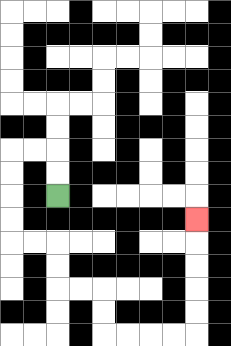{'start': '[2, 8]', 'end': '[8, 9]', 'path_directions': 'U,U,L,L,D,D,D,D,R,R,D,D,R,R,D,D,R,R,R,R,U,U,U,U,U', 'path_coordinates': '[[2, 8], [2, 7], [2, 6], [1, 6], [0, 6], [0, 7], [0, 8], [0, 9], [0, 10], [1, 10], [2, 10], [2, 11], [2, 12], [3, 12], [4, 12], [4, 13], [4, 14], [5, 14], [6, 14], [7, 14], [8, 14], [8, 13], [8, 12], [8, 11], [8, 10], [8, 9]]'}